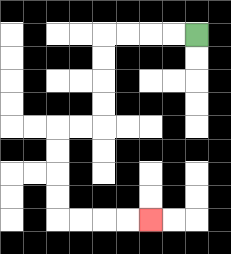{'start': '[8, 1]', 'end': '[6, 9]', 'path_directions': 'L,L,L,L,D,D,D,D,L,L,D,D,D,D,R,R,R,R', 'path_coordinates': '[[8, 1], [7, 1], [6, 1], [5, 1], [4, 1], [4, 2], [4, 3], [4, 4], [4, 5], [3, 5], [2, 5], [2, 6], [2, 7], [2, 8], [2, 9], [3, 9], [4, 9], [5, 9], [6, 9]]'}